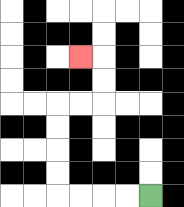{'start': '[6, 8]', 'end': '[3, 2]', 'path_directions': 'L,L,L,L,U,U,U,U,R,R,U,U,L', 'path_coordinates': '[[6, 8], [5, 8], [4, 8], [3, 8], [2, 8], [2, 7], [2, 6], [2, 5], [2, 4], [3, 4], [4, 4], [4, 3], [4, 2], [3, 2]]'}